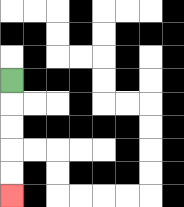{'start': '[0, 3]', 'end': '[0, 8]', 'path_directions': 'D,D,D,D,D', 'path_coordinates': '[[0, 3], [0, 4], [0, 5], [0, 6], [0, 7], [0, 8]]'}